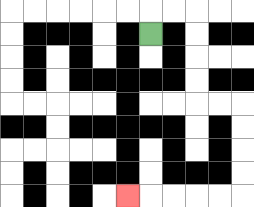{'start': '[6, 1]', 'end': '[5, 8]', 'path_directions': 'U,R,R,D,D,D,D,R,R,D,D,D,D,L,L,L,L,L', 'path_coordinates': '[[6, 1], [6, 0], [7, 0], [8, 0], [8, 1], [8, 2], [8, 3], [8, 4], [9, 4], [10, 4], [10, 5], [10, 6], [10, 7], [10, 8], [9, 8], [8, 8], [7, 8], [6, 8], [5, 8]]'}